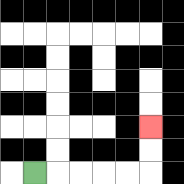{'start': '[1, 7]', 'end': '[6, 5]', 'path_directions': 'R,R,R,R,R,U,U', 'path_coordinates': '[[1, 7], [2, 7], [3, 7], [4, 7], [5, 7], [6, 7], [6, 6], [6, 5]]'}